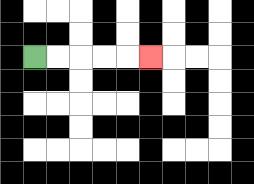{'start': '[1, 2]', 'end': '[6, 2]', 'path_directions': 'R,R,R,R,R', 'path_coordinates': '[[1, 2], [2, 2], [3, 2], [4, 2], [5, 2], [6, 2]]'}